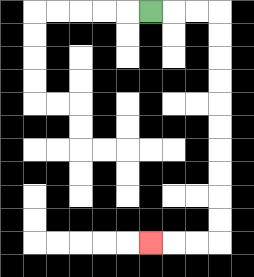{'start': '[6, 0]', 'end': '[6, 10]', 'path_directions': 'R,R,R,D,D,D,D,D,D,D,D,D,D,L,L,L', 'path_coordinates': '[[6, 0], [7, 0], [8, 0], [9, 0], [9, 1], [9, 2], [9, 3], [9, 4], [9, 5], [9, 6], [9, 7], [9, 8], [9, 9], [9, 10], [8, 10], [7, 10], [6, 10]]'}